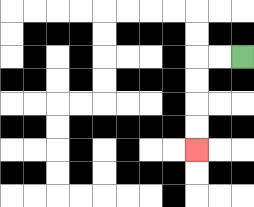{'start': '[10, 2]', 'end': '[8, 6]', 'path_directions': 'L,L,D,D,D,D', 'path_coordinates': '[[10, 2], [9, 2], [8, 2], [8, 3], [8, 4], [8, 5], [8, 6]]'}